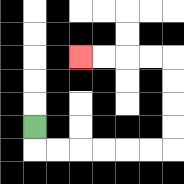{'start': '[1, 5]', 'end': '[3, 2]', 'path_directions': 'D,R,R,R,R,R,R,U,U,U,U,L,L,L,L', 'path_coordinates': '[[1, 5], [1, 6], [2, 6], [3, 6], [4, 6], [5, 6], [6, 6], [7, 6], [7, 5], [7, 4], [7, 3], [7, 2], [6, 2], [5, 2], [4, 2], [3, 2]]'}